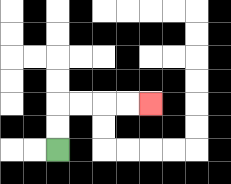{'start': '[2, 6]', 'end': '[6, 4]', 'path_directions': 'U,U,R,R,R,R', 'path_coordinates': '[[2, 6], [2, 5], [2, 4], [3, 4], [4, 4], [5, 4], [6, 4]]'}